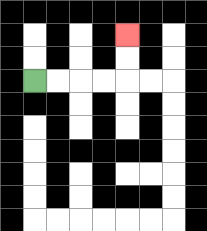{'start': '[1, 3]', 'end': '[5, 1]', 'path_directions': 'R,R,R,R,U,U', 'path_coordinates': '[[1, 3], [2, 3], [3, 3], [4, 3], [5, 3], [5, 2], [5, 1]]'}